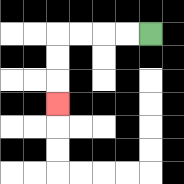{'start': '[6, 1]', 'end': '[2, 4]', 'path_directions': 'L,L,L,L,D,D,D', 'path_coordinates': '[[6, 1], [5, 1], [4, 1], [3, 1], [2, 1], [2, 2], [2, 3], [2, 4]]'}